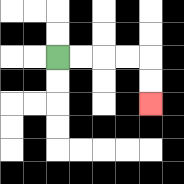{'start': '[2, 2]', 'end': '[6, 4]', 'path_directions': 'R,R,R,R,D,D', 'path_coordinates': '[[2, 2], [3, 2], [4, 2], [5, 2], [6, 2], [6, 3], [6, 4]]'}